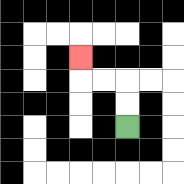{'start': '[5, 5]', 'end': '[3, 2]', 'path_directions': 'U,U,L,L,U', 'path_coordinates': '[[5, 5], [5, 4], [5, 3], [4, 3], [3, 3], [3, 2]]'}